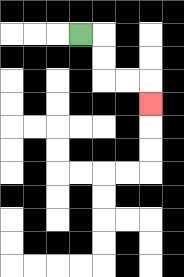{'start': '[3, 1]', 'end': '[6, 4]', 'path_directions': 'R,D,D,R,R,D', 'path_coordinates': '[[3, 1], [4, 1], [4, 2], [4, 3], [5, 3], [6, 3], [6, 4]]'}